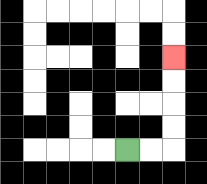{'start': '[5, 6]', 'end': '[7, 2]', 'path_directions': 'R,R,U,U,U,U', 'path_coordinates': '[[5, 6], [6, 6], [7, 6], [7, 5], [7, 4], [7, 3], [7, 2]]'}